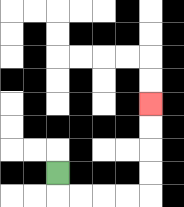{'start': '[2, 7]', 'end': '[6, 4]', 'path_directions': 'D,R,R,R,R,U,U,U,U', 'path_coordinates': '[[2, 7], [2, 8], [3, 8], [4, 8], [5, 8], [6, 8], [6, 7], [6, 6], [6, 5], [6, 4]]'}